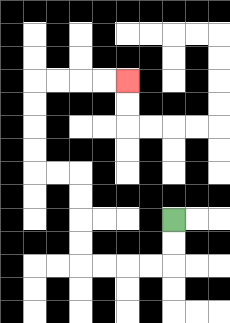{'start': '[7, 9]', 'end': '[5, 3]', 'path_directions': 'D,D,L,L,L,L,U,U,U,U,L,L,U,U,U,U,R,R,R,R', 'path_coordinates': '[[7, 9], [7, 10], [7, 11], [6, 11], [5, 11], [4, 11], [3, 11], [3, 10], [3, 9], [3, 8], [3, 7], [2, 7], [1, 7], [1, 6], [1, 5], [1, 4], [1, 3], [2, 3], [3, 3], [4, 3], [5, 3]]'}